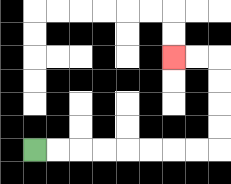{'start': '[1, 6]', 'end': '[7, 2]', 'path_directions': 'R,R,R,R,R,R,R,R,U,U,U,U,L,L', 'path_coordinates': '[[1, 6], [2, 6], [3, 6], [4, 6], [5, 6], [6, 6], [7, 6], [8, 6], [9, 6], [9, 5], [9, 4], [9, 3], [9, 2], [8, 2], [7, 2]]'}